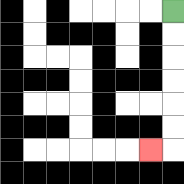{'start': '[7, 0]', 'end': '[6, 6]', 'path_directions': 'D,D,D,D,D,D,L', 'path_coordinates': '[[7, 0], [7, 1], [7, 2], [7, 3], [7, 4], [7, 5], [7, 6], [6, 6]]'}